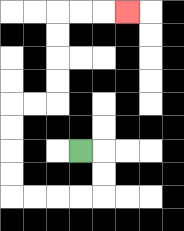{'start': '[3, 6]', 'end': '[5, 0]', 'path_directions': 'R,D,D,L,L,L,L,U,U,U,U,R,R,U,U,U,U,R,R,R', 'path_coordinates': '[[3, 6], [4, 6], [4, 7], [4, 8], [3, 8], [2, 8], [1, 8], [0, 8], [0, 7], [0, 6], [0, 5], [0, 4], [1, 4], [2, 4], [2, 3], [2, 2], [2, 1], [2, 0], [3, 0], [4, 0], [5, 0]]'}